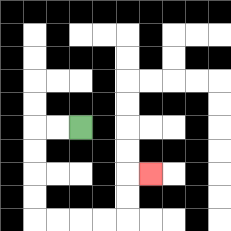{'start': '[3, 5]', 'end': '[6, 7]', 'path_directions': 'L,L,D,D,D,D,R,R,R,R,U,U,R', 'path_coordinates': '[[3, 5], [2, 5], [1, 5], [1, 6], [1, 7], [1, 8], [1, 9], [2, 9], [3, 9], [4, 9], [5, 9], [5, 8], [5, 7], [6, 7]]'}